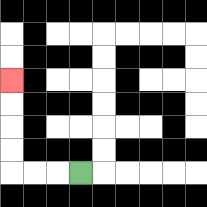{'start': '[3, 7]', 'end': '[0, 3]', 'path_directions': 'L,L,L,U,U,U,U', 'path_coordinates': '[[3, 7], [2, 7], [1, 7], [0, 7], [0, 6], [0, 5], [0, 4], [0, 3]]'}